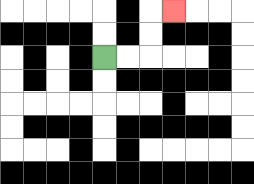{'start': '[4, 2]', 'end': '[7, 0]', 'path_directions': 'R,R,U,U,R', 'path_coordinates': '[[4, 2], [5, 2], [6, 2], [6, 1], [6, 0], [7, 0]]'}